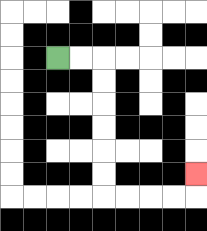{'start': '[2, 2]', 'end': '[8, 7]', 'path_directions': 'R,R,D,D,D,D,D,D,R,R,R,R,U', 'path_coordinates': '[[2, 2], [3, 2], [4, 2], [4, 3], [4, 4], [4, 5], [4, 6], [4, 7], [4, 8], [5, 8], [6, 8], [7, 8], [8, 8], [8, 7]]'}